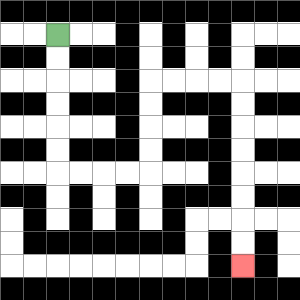{'start': '[2, 1]', 'end': '[10, 11]', 'path_directions': 'D,D,D,D,D,D,R,R,R,R,U,U,U,U,R,R,R,R,D,D,D,D,D,D,D,D', 'path_coordinates': '[[2, 1], [2, 2], [2, 3], [2, 4], [2, 5], [2, 6], [2, 7], [3, 7], [4, 7], [5, 7], [6, 7], [6, 6], [6, 5], [6, 4], [6, 3], [7, 3], [8, 3], [9, 3], [10, 3], [10, 4], [10, 5], [10, 6], [10, 7], [10, 8], [10, 9], [10, 10], [10, 11]]'}